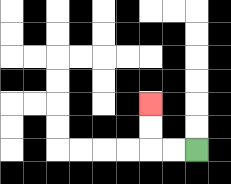{'start': '[8, 6]', 'end': '[6, 4]', 'path_directions': 'L,L,U,U', 'path_coordinates': '[[8, 6], [7, 6], [6, 6], [6, 5], [6, 4]]'}